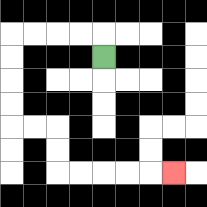{'start': '[4, 2]', 'end': '[7, 7]', 'path_directions': 'U,L,L,L,L,D,D,D,D,R,R,D,D,R,R,R,R,R', 'path_coordinates': '[[4, 2], [4, 1], [3, 1], [2, 1], [1, 1], [0, 1], [0, 2], [0, 3], [0, 4], [0, 5], [1, 5], [2, 5], [2, 6], [2, 7], [3, 7], [4, 7], [5, 7], [6, 7], [7, 7]]'}